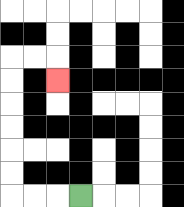{'start': '[3, 8]', 'end': '[2, 3]', 'path_directions': 'L,L,L,U,U,U,U,U,U,R,R,D', 'path_coordinates': '[[3, 8], [2, 8], [1, 8], [0, 8], [0, 7], [0, 6], [0, 5], [0, 4], [0, 3], [0, 2], [1, 2], [2, 2], [2, 3]]'}